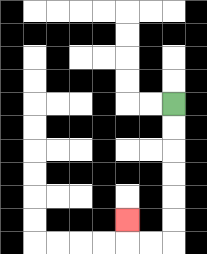{'start': '[7, 4]', 'end': '[5, 9]', 'path_directions': 'D,D,D,D,D,D,L,L,U', 'path_coordinates': '[[7, 4], [7, 5], [7, 6], [7, 7], [7, 8], [7, 9], [7, 10], [6, 10], [5, 10], [5, 9]]'}